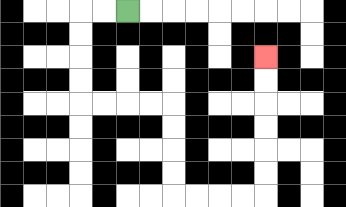{'start': '[5, 0]', 'end': '[11, 2]', 'path_directions': 'L,L,D,D,D,D,R,R,R,R,D,D,D,D,R,R,R,R,U,U,U,U,U,U', 'path_coordinates': '[[5, 0], [4, 0], [3, 0], [3, 1], [3, 2], [3, 3], [3, 4], [4, 4], [5, 4], [6, 4], [7, 4], [7, 5], [7, 6], [7, 7], [7, 8], [8, 8], [9, 8], [10, 8], [11, 8], [11, 7], [11, 6], [11, 5], [11, 4], [11, 3], [11, 2]]'}